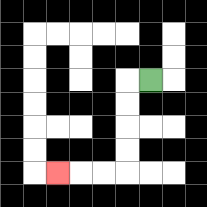{'start': '[6, 3]', 'end': '[2, 7]', 'path_directions': 'L,D,D,D,D,L,L,L', 'path_coordinates': '[[6, 3], [5, 3], [5, 4], [5, 5], [5, 6], [5, 7], [4, 7], [3, 7], [2, 7]]'}